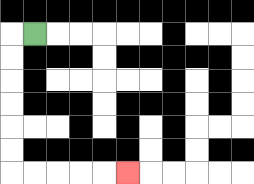{'start': '[1, 1]', 'end': '[5, 7]', 'path_directions': 'L,D,D,D,D,D,D,R,R,R,R,R', 'path_coordinates': '[[1, 1], [0, 1], [0, 2], [0, 3], [0, 4], [0, 5], [0, 6], [0, 7], [1, 7], [2, 7], [3, 7], [4, 7], [5, 7]]'}